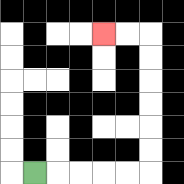{'start': '[1, 7]', 'end': '[4, 1]', 'path_directions': 'R,R,R,R,R,U,U,U,U,U,U,L,L', 'path_coordinates': '[[1, 7], [2, 7], [3, 7], [4, 7], [5, 7], [6, 7], [6, 6], [6, 5], [6, 4], [6, 3], [6, 2], [6, 1], [5, 1], [4, 1]]'}